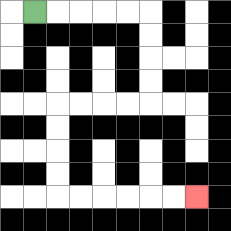{'start': '[1, 0]', 'end': '[8, 8]', 'path_directions': 'R,R,R,R,R,D,D,D,D,L,L,L,L,D,D,D,D,R,R,R,R,R,R', 'path_coordinates': '[[1, 0], [2, 0], [3, 0], [4, 0], [5, 0], [6, 0], [6, 1], [6, 2], [6, 3], [6, 4], [5, 4], [4, 4], [3, 4], [2, 4], [2, 5], [2, 6], [2, 7], [2, 8], [3, 8], [4, 8], [5, 8], [6, 8], [7, 8], [8, 8]]'}